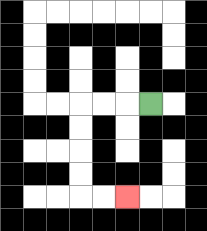{'start': '[6, 4]', 'end': '[5, 8]', 'path_directions': 'L,L,L,D,D,D,D,R,R', 'path_coordinates': '[[6, 4], [5, 4], [4, 4], [3, 4], [3, 5], [3, 6], [3, 7], [3, 8], [4, 8], [5, 8]]'}